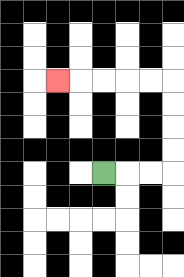{'start': '[4, 7]', 'end': '[2, 3]', 'path_directions': 'R,R,R,U,U,U,U,L,L,L,L,L', 'path_coordinates': '[[4, 7], [5, 7], [6, 7], [7, 7], [7, 6], [7, 5], [7, 4], [7, 3], [6, 3], [5, 3], [4, 3], [3, 3], [2, 3]]'}